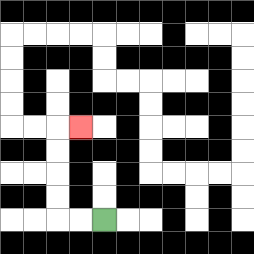{'start': '[4, 9]', 'end': '[3, 5]', 'path_directions': 'L,L,U,U,U,U,R', 'path_coordinates': '[[4, 9], [3, 9], [2, 9], [2, 8], [2, 7], [2, 6], [2, 5], [3, 5]]'}